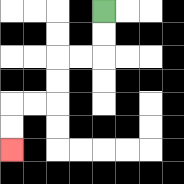{'start': '[4, 0]', 'end': '[0, 6]', 'path_directions': 'D,D,L,L,D,D,L,L,D,D', 'path_coordinates': '[[4, 0], [4, 1], [4, 2], [3, 2], [2, 2], [2, 3], [2, 4], [1, 4], [0, 4], [0, 5], [0, 6]]'}